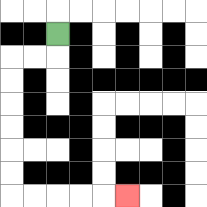{'start': '[2, 1]', 'end': '[5, 8]', 'path_directions': 'D,L,L,D,D,D,D,D,D,R,R,R,R,R', 'path_coordinates': '[[2, 1], [2, 2], [1, 2], [0, 2], [0, 3], [0, 4], [0, 5], [0, 6], [0, 7], [0, 8], [1, 8], [2, 8], [3, 8], [4, 8], [5, 8]]'}